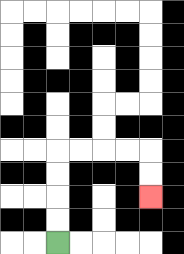{'start': '[2, 10]', 'end': '[6, 8]', 'path_directions': 'U,U,U,U,R,R,R,R,D,D', 'path_coordinates': '[[2, 10], [2, 9], [2, 8], [2, 7], [2, 6], [3, 6], [4, 6], [5, 6], [6, 6], [6, 7], [6, 8]]'}